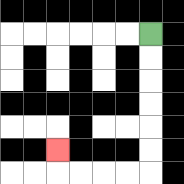{'start': '[6, 1]', 'end': '[2, 6]', 'path_directions': 'D,D,D,D,D,D,L,L,L,L,U', 'path_coordinates': '[[6, 1], [6, 2], [6, 3], [6, 4], [6, 5], [6, 6], [6, 7], [5, 7], [4, 7], [3, 7], [2, 7], [2, 6]]'}